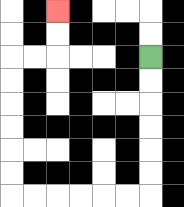{'start': '[6, 2]', 'end': '[2, 0]', 'path_directions': 'D,D,D,D,D,D,L,L,L,L,L,L,U,U,U,U,U,U,R,R,U,U', 'path_coordinates': '[[6, 2], [6, 3], [6, 4], [6, 5], [6, 6], [6, 7], [6, 8], [5, 8], [4, 8], [3, 8], [2, 8], [1, 8], [0, 8], [0, 7], [0, 6], [0, 5], [0, 4], [0, 3], [0, 2], [1, 2], [2, 2], [2, 1], [2, 0]]'}